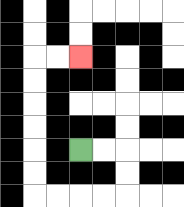{'start': '[3, 6]', 'end': '[3, 2]', 'path_directions': 'R,R,D,D,L,L,L,L,U,U,U,U,U,U,R,R', 'path_coordinates': '[[3, 6], [4, 6], [5, 6], [5, 7], [5, 8], [4, 8], [3, 8], [2, 8], [1, 8], [1, 7], [1, 6], [1, 5], [1, 4], [1, 3], [1, 2], [2, 2], [3, 2]]'}